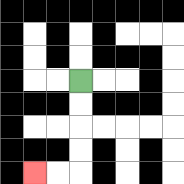{'start': '[3, 3]', 'end': '[1, 7]', 'path_directions': 'D,D,D,D,L,L', 'path_coordinates': '[[3, 3], [3, 4], [3, 5], [3, 6], [3, 7], [2, 7], [1, 7]]'}